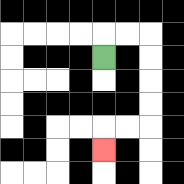{'start': '[4, 2]', 'end': '[4, 6]', 'path_directions': 'U,R,R,D,D,D,D,L,L,D', 'path_coordinates': '[[4, 2], [4, 1], [5, 1], [6, 1], [6, 2], [6, 3], [6, 4], [6, 5], [5, 5], [4, 5], [4, 6]]'}